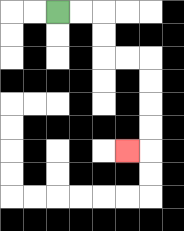{'start': '[2, 0]', 'end': '[5, 6]', 'path_directions': 'R,R,D,D,R,R,D,D,D,D,L', 'path_coordinates': '[[2, 0], [3, 0], [4, 0], [4, 1], [4, 2], [5, 2], [6, 2], [6, 3], [6, 4], [6, 5], [6, 6], [5, 6]]'}